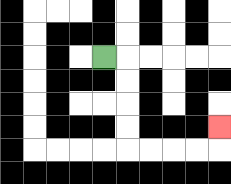{'start': '[4, 2]', 'end': '[9, 5]', 'path_directions': 'R,D,D,D,D,R,R,R,R,U', 'path_coordinates': '[[4, 2], [5, 2], [5, 3], [5, 4], [5, 5], [5, 6], [6, 6], [7, 6], [8, 6], [9, 6], [9, 5]]'}